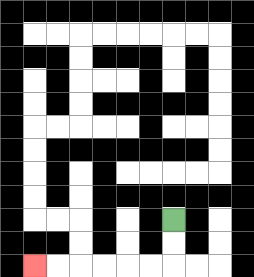{'start': '[7, 9]', 'end': '[1, 11]', 'path_directions': 'D,D,L,L,L,L,L,L', 'path_coordinates': '[[7, 9], [7, 10], [7, 11], [6, 11], [5, 11], [4, 11], [3, 11], [2, 11], [1, 11]]'}